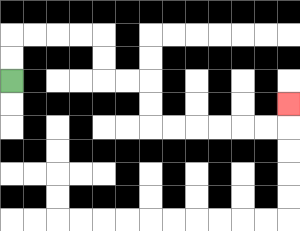{'start': '[0, 3]', 'end': '[12, 4]', 'path_directions': 'U,U,R,R,R,R,D,D,R,R,D,D,R,R,R,R,R,R,U', 'path_coordinates': '[[0, 3], [0, 2], [0, 1], [1, 1], [2, 1], [3, 1], [4, 1], [4, 2], [4, 3], [5, 3], [6, 3], [6, 4], [6, 5], [7, 5], [8, 5], [9, 5], [10, 5], [11, 5], [12, 5], [12, 4]]'}